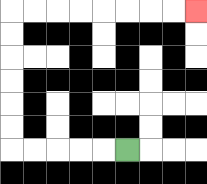{'start': '[5, 6]', 'end': '[8, 0]', 'path_directions': 'L,L,L,L,L,U,U,U,U,U,U,R,R,R,R,R,R,R,R', 'path_coordinates': '[[5, 6], [4, 6], [3, 6], [2, 6], [1, 6], [0, 6], [0, 5], [0, 4], [0, 3], [0, 2], [0, 1], [0, 0], [1, 0], [2, 0], [3, 0], [4, 0], [5, 0], [6, 0], [7, 0], [8, 0]]'}